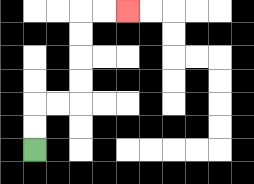{'start': '[1, 6]', 'end': '[5, 0]', 'path_directions': 'U,U,R,R,U,U,U,U,R,R', 'path_coordinates': '[[1, 6], [1, 5], [1, 4], [2, 4], [3, 4], [3, 3], [3, 2], [3, 1], [3, 0], [4, 0], [5, 0]]'}